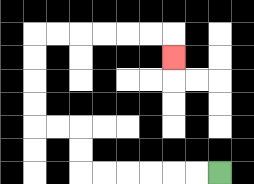{'start': '[9, 7]', 'end': '[7, 2]', 'path_directions': 'L,L,L,L,L,L,U,U,L,L,U,U,U,U,R,R,R,R,R,R,D', 'path_coordinates': '[[9, 7], [8, 7], [7, 7], [6, 7], [5, 7], [4, 7], [3, 7], [3, 6], [3, 5], [2, 5], [1, 5], [1, 4], [1, 3], [1, 2], [1, 1], [2, 1], [3, 1], [4, 1], [5, 1], [6, 1], [7, 1], [7, 2]]'}